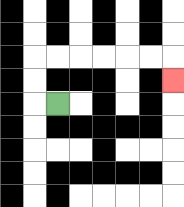{'start': '[2, 4]', 'end': '[7, 3]', 'path_directions': 'L,U,U,R,R,R,R,R,R,D', 'path_coordinates': '[[2, 4], [1, 4], [1, 3], [1, 2], [2, 2], [3, 2], [4, 2], [5, 2], [6, 2], [7, 2], [7, 3]]'}